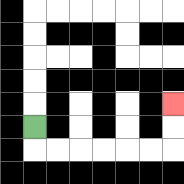{'start': '[1, 5]', 'end': '[7, 4]', 'path_directions': 'D,R,R,R,R,R,R,U,U', 'path_coordinates': '[[1, 5], [1, 6], [2, 6], [3, 6], [4, 6], [5, 6], [6, 6], [7, 6], [7, 5], [7, 4]]'}